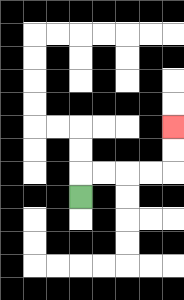{'start': '[3, 8]', 'end': '[7, 5]', 'path_directions': 'U,R,R,R,R,U,U', 'path_coordinates': '[[3, 8], [3, 7], [4, 7], [5, 7], [6, 7], [7, 7], [7, 6], [7, 5]]'}